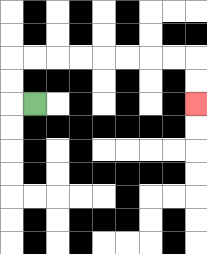{'start': '[1, 4]', 'end': '[8, 4]', 'path_directions': 'L,U,U,R,R,R,R,R,R,R,R,D,D', 'path_coordinates': '[[1, 4], [0, 4], [0, 3], [0, 2], [1, 2], [2, 2], [3, 2], [4, 2], [5, 2], [6, 2], [7, 2], [8, 2], [8, 3], [8, 4]]'}